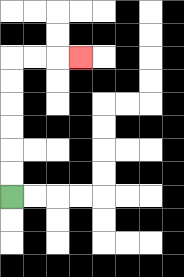{'start': '[0, 8]', 'end': '[3, 2]', 'path_directions': 'U,U,U,U,U,U,R,R,R', 'path_coordinates': '[[0, 8], [0, 7], [0, 6], [0, 5], [0, 4], [0, 3], [0, 2], [1, 2], [2, 2], [3, 2]]'}